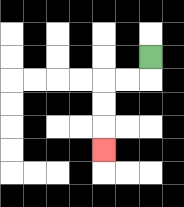{'start': '[6, 2]', 'end': '[4, 6]', 'path_directions': 'D,L,L,D,D,D', 'path_coordinates': '[[6, 2], [6, 3], [5, 3], [4, 3], [4, 4], [4, 5], [4, 6]]'}